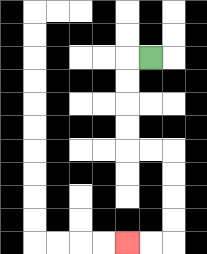{'start': '[6, 2]', 'end': '[5, 10]', 'path_directions': 'L,D,D,D,D,R,R,D,D,D,D,L,L', 'path_coordinates': '[[6, 2], [5, 2], [5, 3], [5, 4], [5, 5], [5, 6], [6, 6], [7, 6], [7, 7], [7, 8], [7, 9], [7, 10], [6, 10], [5, 10]]'}